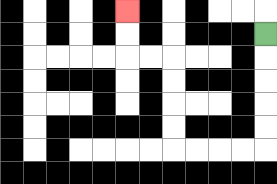{'start': '[11, 1]', 'end': '[5, 0]', 'path_directions': 'D,D,D,D,D,L,L,L,L,U,U,U,U,L,L,U,U', 'path_coordinates': '[[11, 1], [11, 2], [11, 3], [11, 4], [11, 5], [11, 6], [10, 6], [9, 6], [8, 6], [7, 6], [7, 5], [7, 4], [7, 3], [7, 2], [6, 2], [5, 2], [5, 1], [5, 0]]'}